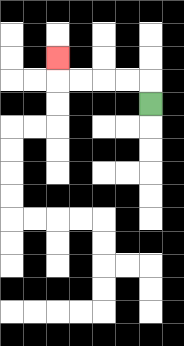{'start': '[6, 4]', 'end': '[2, 2]', 'path_directions': 'U,L,L,L,L,U', 'path_coordinates': '[[6, 4], [6, 3], [5, 3], [4, 3], [3, 3], [2, 3], [2, 2]]'}